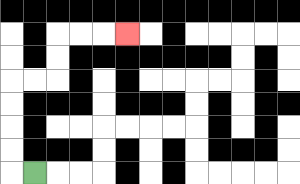{'start': '[1, 7]', 'end': '[5, 1]', 'path_directions': 'L,U,U,U,U,R,R,U,U,R,R,R', 'path_coordinates': '[[1, 7], [0, 7], [0, 6], [0, 5], [0, 4], [0, 3], [1, 3], [2, 3], [2, 2], [2, 1], [3, 1], [4, 1], [5, 1]]'}